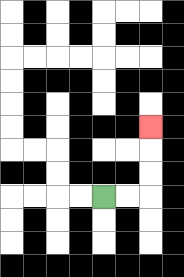{'start': '[4, 8]', 'end': '[6, 5]', 'path_directions': 'R,R,U,U,U', 'path_coordinates': '[[4, 8], [5, 8], [6, 8], [6, 7], [6, 6], [6, 5]]'}